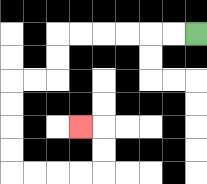{'start': '[8, 1]', 'end': '[3, 5]', 'path_directions': 'L,L,L,L,L,L,D,D,L,L,D,D,D,D,R,R,R,R,U,U,L', 'path_coordinates': '[[8, 1], [7, 1], [6, 1], [5, 1], [4, 1], [3, 1], [2, 1], [2, 2], [2, 3], [1, 3], [0, 3], [0, 4], [0, 5], [0, 6], [0, 7], [1, 7], [2, 7], [3, 7], [4, 7], [4, 6], [4, 5], [3, 5]]'}